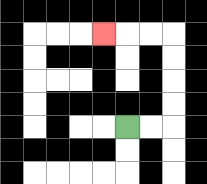{'start': '[5, 5]', 'end': '[4, 1]', 'path_directions': 'R,R,U,U,U,U,L,L,L', 'path_coordinates': '[[5, 5], [6, 5], [7, 5], [7, 4], [7, 3], [7, 2], [7, 1], [6, 1], [5, 1], [4, 1]]'}